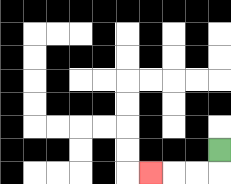{'start': '[9, 6]', 'end': '[6, 7]', 'path_directions': 'D,L,L,L', 'path_coordinates': '[[9, 6], [9, 7], [8, 7], [7, 7], [6, 7]]'}